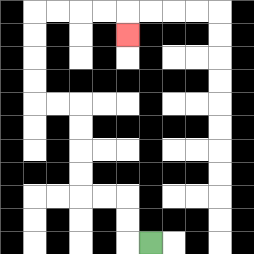{'start': '[6, 10]', 'end': '[5, 1]', 'path_directions': 'L,U,U,L,L,U,U,U,U,L,L,U,U,U,U,R,R,R,R,D', 'path_coordinates': '[[6, 10], [5, 10], [5, 9], [5, 8], [4, 8], [3, 8], [3, 7], [3, 6], [3, 5], [3, 4], [2, 4], [1, 4], [1, 3], [1, 2], [1, 1], [1, 0], [2, 0], [3, 0], [4, 0], [5, 0], [5, 1]]'}